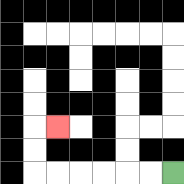{'start': '[7, 7]', 'end': '[2, 5]', 'path_directions': 'L,L,L,L,L,L,U,U,R', 'path_coordinates': '[[7, 7], [6, 7], [5, 7], [4, 7], [3, 7], [2, 7], [1, 7], [1, 6], [1, 5], [2, 5]]'}